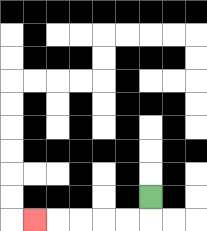{'start': '[6, 8]', 'end': '[1, 9]', 'path_directions': 'D,L,L,L,L,L', 'path_coordinates': '[[6, 8], [6, 9], [5, 9], [4, 9], [3, 9], [2, 9], [1, 9]]'}